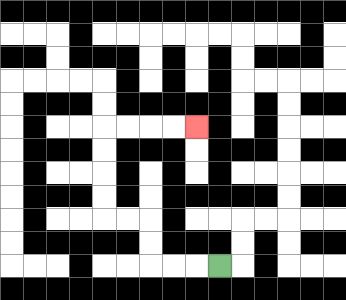{'start': '[9, 11]', 'end': '[8, 5]', 'path_directions': 'L,L,L,U,U,L,L,U,U,U,U,R,R,R,R', 'path_coordinates': '[[9, 11], [8, 11], [7, 11], [6, 11], [6, 10], [6, 9], [5, 9], [4, 9], [4, 8], [4, 7], [4, 6], [4, 5], [5, 5], [6, 5], [7, 5], [8, 5]]'}